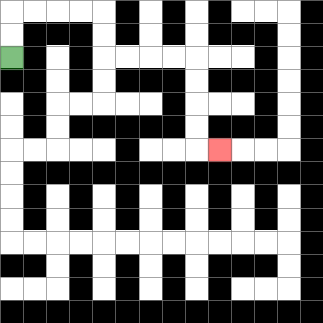{'start': '[0, 2]', 'end': '[9, 6]', 'path_directions': 'U,U,R,R,R,R,D,D,R,R,R,R,D,D,D,D,R', 'path_coordinates': '[[0, 2], [0, 1], [0, 0], [1, 0], [2, 0], [3, 0], [4, 0], [4, 1], [4, 2], [5, 2], [6, 2], [7, 2], [8, 2], [8, 3], [8, 4], [8, 5], [8, 6], [9, 6]]'}